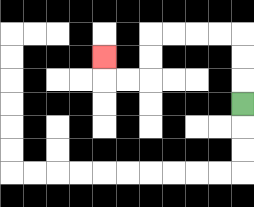{'start': '[10, 4]', 'end': '[4, 2]', 'path_directions': 'U,U,U,L,L,L,L,D,D,L,L,U', 'path_coordinates': '[[10, 4], [10, 3], [10, 2], [10, 1], [9, 1], [8, 1], [7, 1], [6, 1], [6, 2], [6, 3], [5, 3], [4, 3], [4, 2]]'}